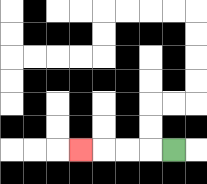{'start': '[7, 6]', 'end': '[3, 6]', 'path_directions': 'L,L,L,L', 'path_coordinates': '[[7, 6], [6, 6], [5, 6], [4, 6], [3, 6]]'}